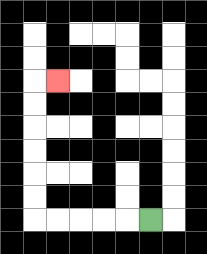{'start': '[6, 9]', 'end': '[2, 3]', 'path_directions': 'L,L,L,L,L,U,U,U,U,U,U,R', 'path_coordinates': '[[6, 9], [5, 9], [4, 9], [3, 9], [2, 9], [1, 9], [1, 8], [1, 7], [1, 6], [1, 5], [1, 4], [1, 3], [2, 3]]'}